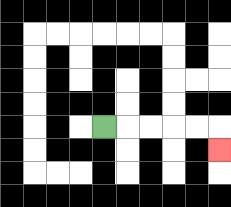{'start': '[4, 5]', 'end': '[9, 6]', 'path_directions': 'R,R,R,R,R,D', 'path_coordinates': '[[4, 5], [5, 5], [6, 5], [7, 5], [8, 5], [9, 5], [9, 6]]'}